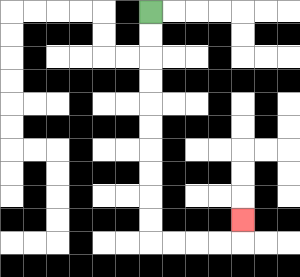{'start': '[6, 0]', 'end': '[10, 9]', 'path_directions': 'D,D,D,D,D,D,D,D,D,D,R,R,R,R,U', 'path_coordinates': '[[6, 0], [6, 1], [6, 2], [6, 3], [6, 4], [6, 5], [6, 6], [6, 7], [6, 8], [6, 9], [6, 10], [7, 10], [8, 10], [9, 10], [10, 10], [10, 9]]'}